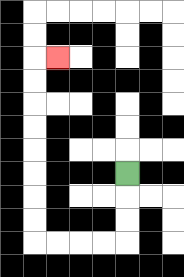{'start': '[5, 7]', 'end': '[2, 2]', 'path_directions': 'D,D,D,L,L,L,L,U,U,U,U,U,U,U,U,R', 'path_coordinates': '[[5, 7], [5, 8], [5, 9], [5, 10], [4, 10], [3, 10], [2, 10], [1, 10], [1, 9], [1, 8], [1, 7], [1, 6], [1, 5], [1, 4], [1, 3], [1, 2], [2, 2]]'}